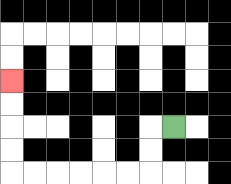{'start': '[7, 5]', 'end': '[0, 3]', 'path_directions': 'L,D,D,L,L,L,L,L,L,U,U,U,U', 'path_coordinates': '[[7, 5], [6, 5], [6, 6], [6, 7], [5, 7], [4, 7], [3, 7], [2, 7], [1, 7], [0, 7], [0, 6], [0, 5], [0, 4], [0, 3]]'}